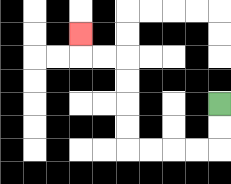{'start': '[9, 4]', 'end': '[3, 1]', 'path_directions': 'D,D,L,L,L,L,U,U,U,U,L,L,U', 'path_coordinates': '[[9, 4], [9, 5], [9, 6], [8, 6], [7, 6], [6, 6], [5, 6], [5, 5], [5, 4], [5, 3], [5, 2], [4, 2], [3, 2], [3, 1]]'}